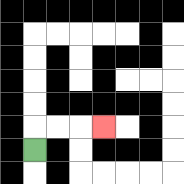{'start': '[1, 6]', 'end': '[4, 5]', 'path_directions': 'U,R,R,R', 'path_coordinates': '[[1, 6], [1, 5], [2, 5], [3, 5], [4, 5]]'}